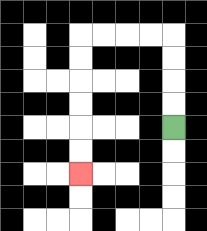{'start': '[7, 5]', 'end': '[3, 7]', 'path_directions': 'U,U,U,U,L,L,L,L,D,D,D,D,D,D', 'path_coordinates': '[[7, 5], [7, 4], [7, 3], [7, 2], [7, 1], [6, 1], [5, 1], [4, 1], [3, 1], [3, 2], [3, 3], [3, 4], [3, 5], [3, 6], [3, 7]]'}